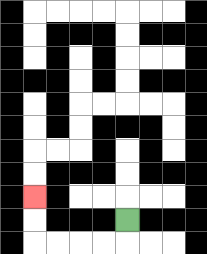{'start': '[5, 9]', 'end': '[1, 8]', 'path_directions': 'D,L,L,L,L,U,U', 'path_coordinates': '[[5, 9], [5, 10], [4, 10], [3, 10], [2, 10], [1, 10], [1, 9], [1, 8]]'}